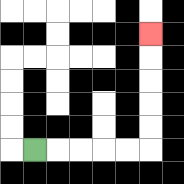{'start': '[1, 6]', 'end': '[6, 1]', 'path_directions': 'R,R,R,R,R,U,U,U,U,U', 'path_coordinates': '[[1, 6], [2, 6], [3, 6], [4, 6], [5, 6], [6, 6], [6, 5], [6, 4], [6, 3], [6, 2], [6, 1]]'}